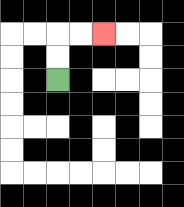{'start': '[2, 3]', 'end': '[4, 1]', 'path_directions': 'U,U,R,R', 'path_coordinates': '[[2, 3], [2, 2], [2, 1], [3, 1], [4, 1]]'}